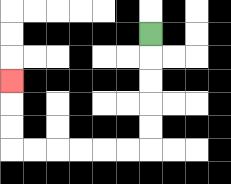{'start': '[6, 1]', 'end': '[0, 3]', 'path_directions': 'D,D,D,D,D,L,L,L,L,L,L,U,U,U', 'path_coordinates': '[[6, 1], [6, 2], [6, 3], [6, 4], [6, 5], [6, 6], [5, 6], [4, 6], [3, 6], [2, 6], [1, 6], [0, 6], [0, 5], [0, 4], [0, 3]]'}